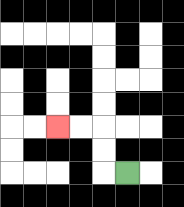{'start': '[5, 7]', 'end': '[2, 5]', 'path_directions': 'L,U,U,L,L', 'path_coordinates': '[[5, 7], [4, 7], [4, 6], [4, 5], [3, 5], [2, 5]]'}